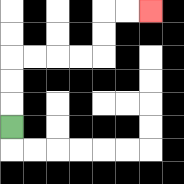{'start': '[0, 5]', 'end': '[6, 0]', 'path_directions': 'U,U,U,R,R,R,R,U,U,R,R', 'path_coordinates': '[[0, 5], [0, 4], [0, 3], [0, 2], [1, 2], [2, 2], [3, 2], [4, 2], [4, 1], [4, 0], [5, 0], [6, 0]]'}